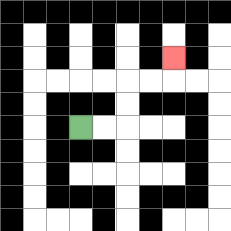{'start': '[3, 5]', 'end': '[7, 2]', 'path_directions': 'R,R,U,U,R,R,U', 'path_coordinates': '[[3, 5], [4, 5], [5, 5], [5, 4], [5, 3], [6, 3], [7, 3], [7, 2]]'}